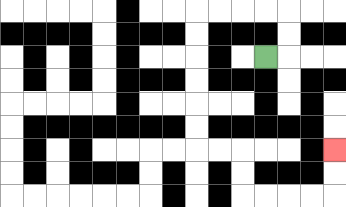{'start': '[11, 2]', 'end': '[14, 6]', 'path_directions': 'R,U,U,L,L,L,L,D,D,D,D,D,D,R,R,D,D,R,R,R,R,U,U', 'path_coordinates': '[[11, 2], [12, 2], [12, 1], [12, 0], [11, 0], [10, 0], [9, 0], [8, 0], [8, 1], [8, 2], [8, 3], [8, 4], [8, 5], [8, 6], [9, 6], [10, 6], [10, 7], [10, 8], [11, 8], [12, 8], [13, 8], [14, 8], [14, 7], [14, 6]]'}